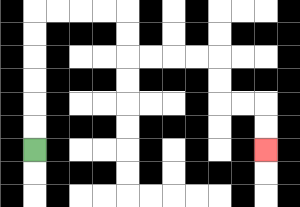{'start': '[1, 6]', 'end': '[11, 6]', 'path_directions': 'U,U,U,U,U,U,R,R,R,R,D,D,R,R,R,R,D,D,R,R,D,D', 'path_coordinates': '[[1, 6], [1, 5], [1, 4], [1, 3], [1, 2], [1, 1], [1, 0], [2, 0], [3, 0], [4, 0], [5, 0], [5, 1], [5, 2], [6, 2], [7, 2], [8, 2], [9, 2], [9, 3], [9, 4], [10, 4], [11, 4], [11, 5], [11, 6]]'}